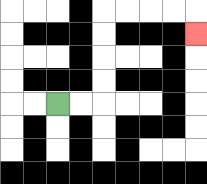{'start': '[2, 4]', 'end': '[8, 1]', 'path_directions': 'R,R,U,U,U,U,R,R,R,R,D', 'path_coordinates': '[[2, 4], [3, 4], [4, 4], [4, 3], [4, 2], [4, 1], [4, 0], [5, 0], [6, 0], [7, 0], [8, 0], [8, 1]]'}